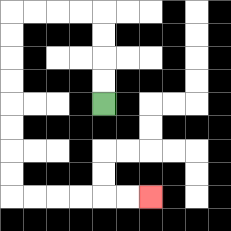{'start': '[4, 4]', 'end': '[6, 8]', 'path_directions': 'U,U,U,U,L,L,L,L,D,D,D,D,D,D,D,D,R,R,R,R,R,R', 'path_coordinates': '[[4, 4], [4, 3], [4, 2], [4, 1], [4, 0], [3, 0], [2, 0], [1, 0], [0, 0], [0, 1], [0, 2], [0, 3], [0, 4], [0, 5], [0, 6], [0, 7], [0, 8], [1, 8], [2, 8], [3, 8], [4, 8], [5, 8], [6, 8]]'}